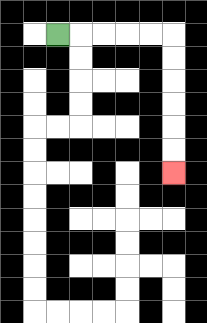{'start': '[2, 1]', 'end': '[7, 7]', 'path_directions': 'R,R,R,R,R,D,D,D,D,D,D', 'path_coordinates': '[[2, 1], [3, 1], [4, 1], [5, 1], [6, 1], [7, 1], [7, 2], [7, 3], [7, 4], [7, 5], [7, 6], [7, 7]]'}